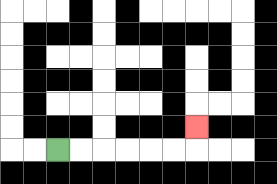{'start': '[2, 6]', 'end': '[8, 5]', 'path_directions': 'R,R,R,R,R,R,U', 'path_coordinates': '[[2, 6], [3, 6], [4, 6], [5, 6], [6, 6], [7, 6], [8, 6], [8, 5]]'}